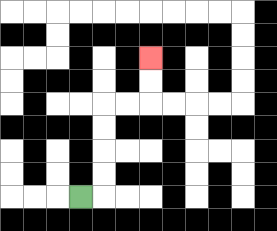{'start': '[3, 8]', 'end': '[6, 2]', 'path_directions': 'R,U,U,U,U,R,R,U,U', 'path_coordinates': '[[3, 8], [4, 8], [4, 7], [4, 6], [4, 5], [4, 4], [5, 4], [6, 4], [6, 3], [6, 2]]'}